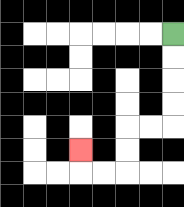{'start': '[7, 1]', 'end': '[3, 6]', 'path_directions': 'D,D,D,D,L,L,D,D,L,L,U', 'path_coordinates': '[[7, 1], [7, 2], [7, 3], [7, 4], [7, 5], [6, 5], [5, 5], [5, 6], [5, 7], [4, 7], [3, 7], [3, 6]]'}